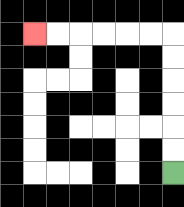{'start': '[7, 7]', 'end': '[1, 1]', 'path_directions': 'U,U,U,U,U,U,L,L,L,L,L,L', 'path_coordinates': '[[7, 7], [7, 6], [7, 5], [7, 4], [7, 3], [7, 2], [7, 1], [6, 1], [5, 1], [4, 1], [3, 1], [2, 1], [1, 1]]'}